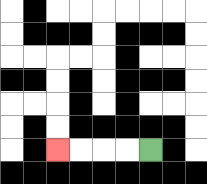{'start': '[6, 6]', 'end': '[2, 6]', 'path_directions': 'L,L,L,L', 'path_coordinates': '[[6, 6], [5, 6], [4, 6], [3, 6], [2, 6]]'}